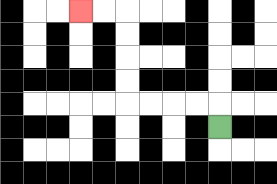{'start': '[9, 5]', 'end': '[3, 0]', 'path_directions': 'U,L,L,L,L,U,U,U,U,L,L', 'path_coordinates': '[[9, 5], [9, 4], [8, 4], [7, 4], [6, 4], [5, 4], [5, 3], [5, 2], [5, 1], [5, 0], [4, 0], [3, 0]]'}